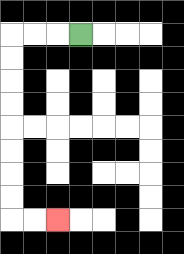{'start': '[3, 1]', 'end': '[2, 9]', 'path_directions': 'L,L,L,D,D,D,D,D,D,D,D,R,R', 'path_coordinates': '[[3, 1], [2, 1], [1, 1], [0, 1], [0, 2], [0, 3], [0, 4], [0, 5], [0, 6], [0, 7], [0, 8], [0, 9], [1, 9], [2, 9]]'}